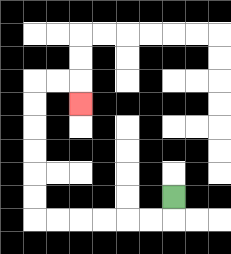{'start': '[7, 8]', 'end': '[3, 4]', 'path_directions': 'D,L,L,L,L,L,L,U,U,U,U,U,U,R,R,D', 'path_coordinates': '[[7, 8], [7, 9], [6, 9], [5, 9], [4, 9], [3, 9], [2, 9], [1, 9], [1, 8], [1, 7], [1, 6], [1, 5], [1, 4], [1, 3], [2, 3], [3, 3], [3, 4]]'}